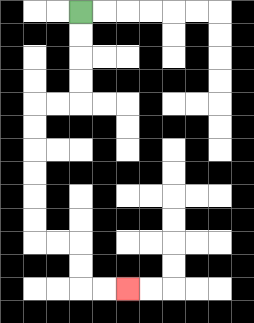{'start': '[3, 0]', 'end': '[5, 12]', 'path_directions': 'D,D,D,D,L,L,D,D,D,D,D,D,R,R,D,D,R,R', 'path_coordinates': '[[3, 0], [3, 1], [3, 2], [3, 3], [3, 4], [2, 4], [1, 4], [1, 5], [1, 6], [1, 7], [1, 8], [1, 9], [1, 10], [2, 10], [3, 10], [3, 11], [3, 12], [4, 12], [5, 12]]'}